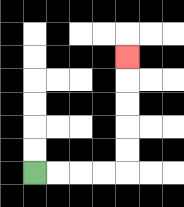{'start': '[1, 7]', 'end': '[5, 2]', 'path_directions': 'R,R,R,R,U,U,U,U,U', 'path_coordinates': '[[1, 7], [2, 7], [3, 7], [4, 7], [5, 7], [5, 6], [5, 5], [5, 4], [5, 3], [5, 2]]'}